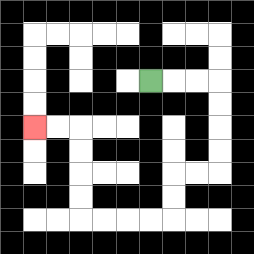{'start': '[6, 3]', 'end': '[1, 5]', 'path_directions': 'R,R,R,D,D,D,D,L,L,D,D,L,L,L,L,U,U,U,U,L,L', 'path_coordinates': '[[6, 3], [7, 3], [8, 3], [9, 3], [9, 4], [9, 5], [9, 6], [9, 7], [8, 7], [7, 7], [7, 8], [7, 9], [6, 9], [5, 9], [4, 9], [3, 9], [3, 8], [3, 7], [3, 6], [3, 5], [2, 5], [1, 5]]'}